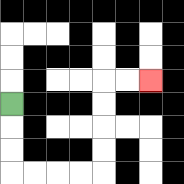{'start': '[0, 4]', 'end': '[6, 3]', 'path_directions': 'D,D,D,R,R,R,R,U,U,U,U,R,R', 'path_coordinates': '[[0, 4], [0, 5], [0, 6], [0, 7], [1, 7], [2, 7], [3, 7], [4, 7], [4, 6], [4, 5], [4, 4], [4, 3], [5, 3], [6, 3]]'}